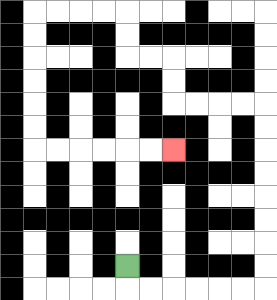{'start': '[5, 11]', 'end': '[7, 6]', 'path_directions': 'D,R,R,R,R,R,R,U,U,U,U,U,U,U,U,L,L,L,L,U,U,L,L,U,U,L,L,L,L,D,D,D,D,D,D,R,R,R,R,R,R', 'path_coordinates': '[[5, 11], [5, 12], [6, 12], [7, 12], [8, 12], [9, 12], [10, 12], [11, 12], [11, 11], [11, 10], [11, 9], [11, 8], [11, 7], [11, 6], [11, 5], [11, 4], [10, 4], [9, 4], [8, 4], [7, 4], [7, 3], [7, 2], [6, 2], [5, 2], [5, 1], [5, 0], [4, 0], [3, 0], [2, 0], [1, 0], [1, 1], [1, 2], [1, 3], [1, 4], [1, 5], [1, 6], [2, 6], [3, 6], [4, 6], [5, 6], [6, 6], [7, 6]]'}